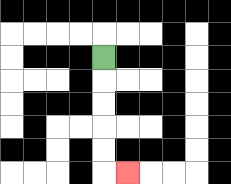{'start': '[4, 2]', 'end': '[5, 7]', 'path_directions': 'D,D,D,D,D,R', 'path_coordinates': '[[4, 2], [4, 3], [4, 4], [4, 5], [4, 6], [4, 7], [5, 7]]'}